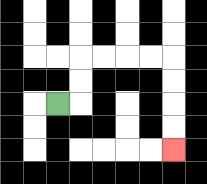{'start': '[2, 4]', 'end': '[7, 6]', 'path_directions': 'R,U,U,R,R,R,R,D,D,D,D', 'path_coordinates': '[[2, 4], [3, 4], [3, 3], [3, 2], [4, 2], [5, 2], [6, 2], [7, 2], [7, 3], [7, 4], [7, 5], [7, 6]]'}